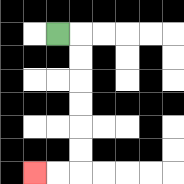{'start': '[2, 1]', 'end': '[1, 7]', 'path_directions': 'R,D,D,D,D,D,D,L,L', 'path_coordinates': '[[2, 1], [3, 1], [3, 2], [3, 3], [3, 4], [3, 5], [3, 6], [3, 7], [2, 7], [1, 7]]'}